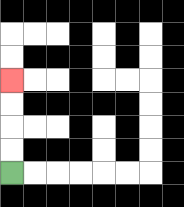{'start': '[0, 7]', 'end': '[0, 3]', 'path_directions': 'U,U,U,U', 'path_coordinates': '[[0, 7], [0, 6], [0, 5], [0, 4], [0, 3]]'}